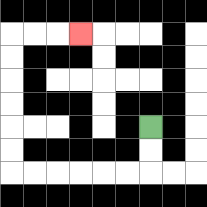{'start': '[6, 5]', 'end': '[3, 1]', 'path_directions': 'D,D,L,L,L,L,L,L,U,U,U,U,U,U,R,R,R', 'path_coordinates': '[[6, 5], [6, 6], [6, 7], [5, 7], [4, 7], [3, 7], [2, 7], [1, 7], [0, 7], [0, 6], [0, 5], [0, 4], [0, 3], [0, 2], [0, 1], [1, 1], [2, 1], [3, 1]]'}